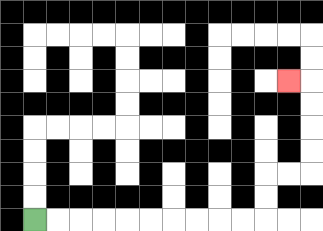{'start': '[1, 9]', 'end': '[12, 3]', 'path_directions': 'R,R,R,R,R,R,R,R,R,R,U,U,R,R,U,U,U,U,L', 'path_coordinates': '[[1, 9], [2, 9], [3, 9], [4, 9], [5, 9], [6, 9], [7, 9], [8, 9], [9, 9], [10, 9], [11, 9], [11, 8], [11, 7], [12, 7], [13, 7], [13, 6], [13, 5], [13, 4], [13, 3], [12, 3]]'}